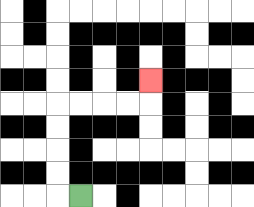{'start': '[3, 8]', 'end': '[6, 3]', 'path_directions': 'L,U,U,U,U,R,R,R,R,U', 'path_coordinates': '[[3, 8], [2, 8], [2, 7], [2, 6], [2, 5], [2, 4], [3, 4], [4, 4], [5, 4], [6, 4], [6, 3]]'}